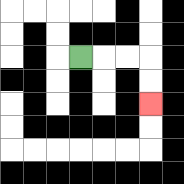{'start': '[3, 2]', 'end': '[6, 4]', 'path_directions': 'R,R,R,D,D', 'path_coordinates': '[[3, 2], [4, 2], [5, 2], [6, 2], [6, 3], [6, 4]]'}